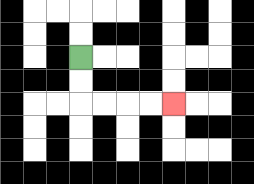{'start': '[3, 2]', 'end': '[7, 4]', 'path_directions': 'D,D,R,R,R,R', 'path_coordinates': '[[3, 2], [3, 3], [3, 4], [4, 4], [5, 4], [6, 4], [7, 4]]'}